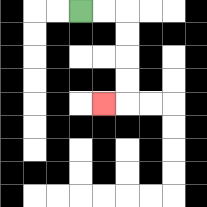{'start': '[3, 0]', 'end': '[4, 4]', 'path_directions': 'R,R,D,D,D,D,L', 'path_coordinates': '[[3, 0], [4, 0], [5, 0], [5, 1], [5, 2], [5, 3], [5, 4], [4, 4]]'}